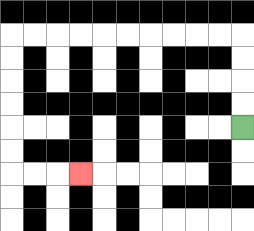{'start': '[10, 5]', 'end': '[3, 7]', 'path_directions': 'U,U,U,U,L,L,L,L,L,L,L,L,L,L,D,D,D,D,D,D,R,R,R', 'path_coordinates': '[[10, 5], [10, 4], [10, 3], [10, 2], [10, 1], [9, 1], [8, 1], [7, 1], [6, 1], [5, 1], [4, 1], [3, 1], [2, 1], [1, 1], [0, 1], [0, 2], [0, 3], [0, 4], [0, 5], [0, 6], [0, 7], [1, 7], [2, 7], [3, 7]]'}